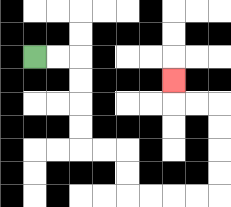{'start': '[1, 2]', 'end': '[7, 3]', 'path_directions': 'R,R,D,D,D,D,R,R,D,D,R,R,R,R,U,U,U,U,L,L,U', 'path_coordinates': '[[1, 2], [2, 2], [3, 2], [3, 3], [3, 4], [3, 5], [3, 6], [4, 6], [5, 6], [5, 7], [5, 8], [6, 8], [7, 8], [8, 8], [9, 8], [9, 7], [9, 6], [9, 5], [9, 4], [8, 4], [7, 4], [7, 3]]'}